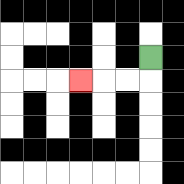{'start': '[6, 2]', 'end': '[3, 3]', 'path_directions': 'D,L,L,L', 'path_coordinates': '[[6, 2], [6, 3], [5, 3], [4, 3], [3, 3]]'}